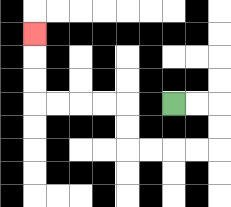{'start': '[7, 4]', 'end': '[1, 1]', 'path_directions': 'R,R,D,D,L,L,L,L,U,U,L,L,L,L,U,U,U', 'path_coordinates': '[[7, 4], [8, 4], [9, 4], [9, 5], [9, 6], [8, 6], [7, 6], [6, 6], [5, 6], [5, 5], [5, 4], [4, 4], [3, 4], [2, 4], [1, 4], [1, 3], [1, 2], [1, 1]]'}